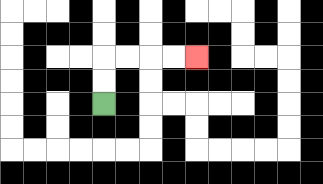{'start': '[4, 4]', 'end': '[8, 2]', 'path_directions': 'U,U,R,R,R,R', 'path_coordinates': '[[4, 4], [4, 3], [4, 2], [5, 2], [6, 2], [7, 2], [8, 2]]'}